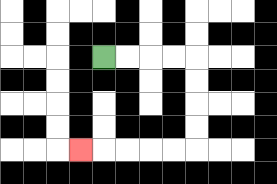{'start': '[4, 2]', 'end': '[3, 6]', 'path_directions': 'R,R,R,R,D,D,D,D,L,L,L,L,L', 'path_coordinates': '[[4, 2], [5, 2], [6, 2], [7, 2], [8, 2], [8, 3], [8, 4], [8, 5], [8, 6], [7, 6], [6, 6], [5, 6], [4, 6], [3, 6]]'}